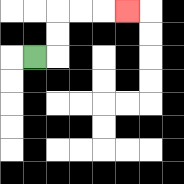{'start': '[1, 2]', 'end': '[5, 0]', 'path_directions': 'R,U,U,R,R,R', 'path_coordinates': '[[1, 2], [2, 2], [2, 1], [2, 0], [3, 0], [4, 0], [5, 0]]'}